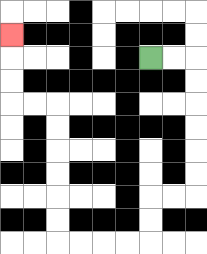{'start': '[6, 2]', 'end': '[0, 1]', 'path_directions': 'R,R,D,D,D,D,D,D,L,L,D,D,L,L,L,L,U,U,U,U,U,U,L,L,U,U,U', 'path_coordinates': '[[6, 2], [7, 2], [8, 2], [8, 3], [8, 4], [8, 5], [8, 6], [8, 7], [8, 8], [7, 8], [6, 8], [6, 9], [6, 10], [5, 10], [4, 10], [3, 10], [2, 10], [2, 9], [2, 8], [2, 7], [2, 6], [2, 5], [2, 4], [1, 4], [0, 4], [0, 3], [0, 2], [0, 1]]'}